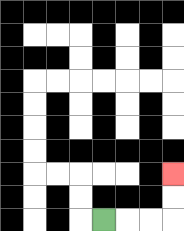{'start': '[4, 9]', 'end': '[7, 7]', 'path_directions': 'R,R,R,U,U', 'path_coordinates': '[[4, 9], [5, 9], [6, 9], [7, 9], [7, 8], [7, 7]]'}